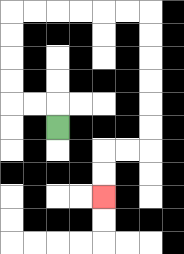{'start': '[2, 5]', 'end': '[4, 8]', 'path_directions': 'U,L,L,U,U,U,U,R,R,R,R,R,R,D,D,D,D,D,D,L,L,D,D', 'path_coordinates': '[[2, 5], [2, 4], [1, 4], [0, 4], [0, 3], [0, 2], [0, 1], [0, 0], [1, 0], [2, 0], [3, 0], [4, 0], [5, 0], [6, 0], [6, 1], [6, 2], [6, 3], [6, 4], [6, 5], [6, 6], [5, 6], [4, 6], [4, 7], [4, 8]]'}